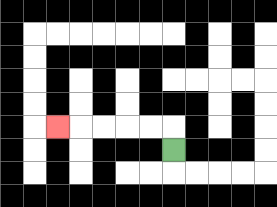{'start': '[7, 6]', 'end': '[2, 5]', 'path_directions': 'U,L,L,L,L,L', 'path_coordinates': '[[7, 6], [7, 5], [6, 5], [5, 5], [4, 5], [3, 5], [2, 5]]'}